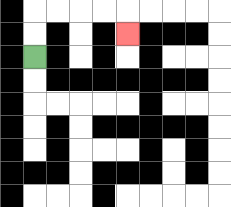{'start': '[1, 2]', 'end': '[5, 1]', 'path_directions': 'U,U,R,R,R,R,D', 'path_coordinates': '[[1, 2], [1, 1], [1, 0], [2, 0], [3, 0], [4, 0], [5, 0], [5, 1]]'}